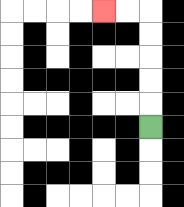{'start': '[6, 5]', 'end': '[4, 0]', 'path_directions': 'U,U,U,U,U,L,L', 'path_coordinates': '[[6, 5], [6, 4], [6, 3], [6, 2], [6, 1], [6, 0], [5, 0], [4, 0]]'}